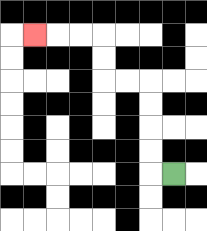{'start': '[7, 7]', 'end': '[1, 1]', 'path_directions': 'L,U,U,U,U,L,L,U,U,L,L,L', 'path_coordinates': '[[7, 7], [6, 7], [6, 6], [6, 5], [6, 4], [6, 3], [5, 3], [4, 3], [4, 2], [4, 1], [3, 1], [2, 1], [1, 1]]'}